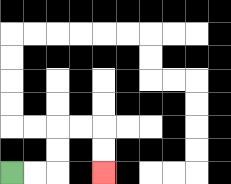{'start': '[0, 7]', 'end': '[4, 7]', 'path_directions': 'R,R,U,U,R,R,D,D', 'path_coordinates': '[[0, 7], [1, 7], [2, 7], [2, 6], [2, 5], [3, 5], [4, 5], [4, 6], [4, 7]]'}